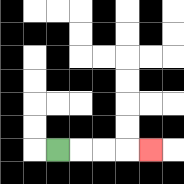{'start': '[2, 6]', 'end': '[6, 6]', 'path_directions': 'R,R,R,R', 'path_coordinates': '[[2, 6], [3, 6], [4, 6], [5, 6], [6, 6]]'}